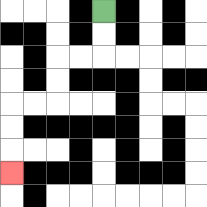{'start': '[4, 0]', 'end': '[0, 7]', 'path_directions': 'D,D,L,L,D,D,L,L,D,D,D', 'path_coordinates': '[[4, 0], [4, 1], [4, 2], [3, 2], [2, 2], [2, 3], [2, 4], [1, 4], [0, 4], [0, 5], [0, 6], [0, 7]]'}